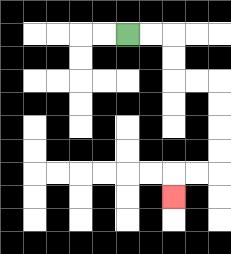{'start': '[5, 1]', 'end': '[7, 8]', 'path_directions': 'R,R,D,D,R,R,D,D,D,D,L,L,D', 'path_coordinates': '[[5, 1], [6, 1], [7, 1], [7, 2], [7, 3], [8, 3], [9, 3], [9, 4], [9, 5], [9, 6], [9, 7], [8, 7], [7, 7], [7, 8]]'}